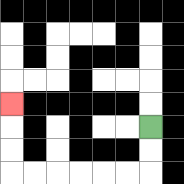{'start': '[6, 5]', 'end': '[0, 4]', 'path_directions': 'D,D,L,L,L,L,L,L,U,U,U', 'path_coordinates': '[[6, 5], [6, 6], [6, 7], [5, 7], [4, 7], [3, 7], [2, 7], [1, 7], [0, 7], [0, 6], [0, 5], [0, 4]]'}